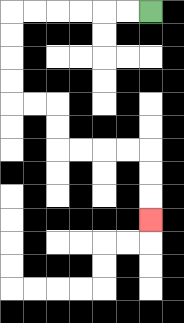{'start': '[6, 0]', 'end': '[6, 9]', 'path_directions': 'L,L,L,L,L,L,D,D,D,D,R,R,D,D,R,R,R,R,D,D,D', 'path_coordinates': '[[6, 0], [5, 0], [4, 0], [3, 0], [2, 0], [1, 0], [0, 0], [0, 1], [0, 2], [0, 3], [0, 4], [1, 4], [2, 4], [2, 5], [2, 6], [3, 6], [4, 6], [5, 6], [6, 6], [6, 7], [6, 8], [6, 9]]'}